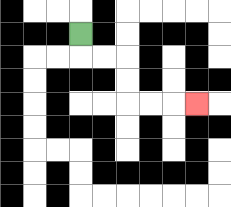{'start': '[3, 1]', 'end': '[8, 4]', 'path_directions': 'D,R,R,D,D,R,R,R', 'path_coordinates': '[[3, 1], [3, 2], [4, 2], [5, 2], [5, 3], [5, 4], [6, 4], [7, 4], [8, 4]]'}